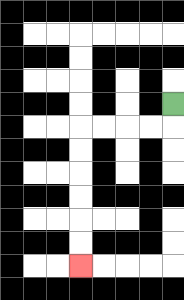{'start': '[7, 4]', 'end': '[3, 11]', 'path_directions': 'D,L,L,L,L,D,D,D,D,D,D', 'path_coordinates': '[[7, 4], [7, 5], [6, 5], [5, 5], [4, 5], [3, 5], [3, 6], [3, 7], [3, 8], [3, 9], [3, 10], [3, 11]]'}